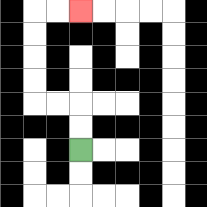{'start': '[3, 6]', 'end': '[3, 0]', 'path_directions': 'U,U,L,L,U,U,U,U,R,R', 'path_coordinates': '[[3, 6], [3, 5], [3, 4], [2, 4], [1, 4], [1, 3], [1, 2], [1, 1], [1, 0], [2, 0], [3, 0]]'}